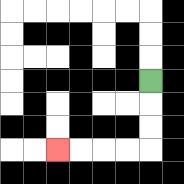{'start': '[6, 3]', 'end': '[2, 6]', 'path_directions': 'D,D,D,L,L,L,L', 'path_coordinates': '[[6, 3], [6, 4], [6, 5], [6, 6], [5, 6], [4, 6], [3, 6], [2, 6]]'}